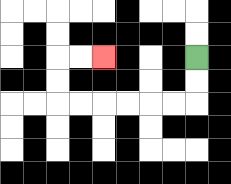{'start': '[8, 2]', 'end': '[4, 2]', 'path_directions': 'D,D,L,L,L,L,L,L,U,U,R,R', 'path_coordinates': '[[8, 2], [8, 3], [8, 4], [7, 4], [6, 4], [5, 4], [4, 4], [3, 4], [2, 4], [2, 3], [2, 2], [3, 2], [4, 2]]'}